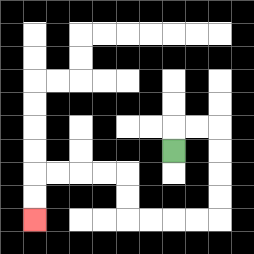{'start': '[7, 6]', 'end': '[1, 9]', 'path_directions': 'U,R,R,D,D,D,D,L,L,L,L,U,U,L,L,L,L,D,D', 'path_coordinates': '[[7, 6], [7, 5], [8, 5], [9, 5], [9, 6], [9, 7], [9, 8], [9, 9], [8, 9], [7, 9], [6, 9], [5, 9], [5, 8], [5, 7], [4, 7], [3, 7], [2, 7], [1, 7], [1, 8], [1, 9]]'}